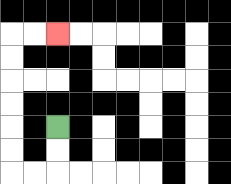{'start': '[2, 5]', 'end': '[2, 1]', 'path_directions': 'D,D,L,L,U,U,U,U,U,U,R,R', 'path_coordinates': '[[2, 5], [2, 6], [2, 7], [1, 7], [0, 7], [0, 6], [0, 5], [0, 4], [0, 3], [0, 2], [0, 1], [1, 1], [2, 1]]'}